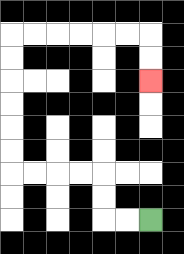{'start': '[6, 9]', 'end': '[6, 3]', 'path_directions': 'L,L,U,U,L,L,L,L,U,U,U,U,U,U,R,R,R,R,R,R,D,D', 'path_coordinates': '[[6, 9], [5, 9], [4, 9], [4, 8], [4, 7], [3, 7], [2, 7], [1, 7], [0, 7], [0, 6], [0, 5], [0, 4], [0, 3], [0, 2], [0, 1], [1, 1], [2, 1], [3, 1], [4, 1], [5, 1], [6, 1], [6, 2], [6, 3]]'}